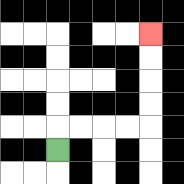{'start': '[2, 6]', 'end': '[6, 1]', 'path_directions': 'U,R,R,R,R,U,U,U,U', 'path_coordinates': '[[2, 6], [2, 5], [3, 5], [4, 5], [5, 5], [6, 5], [6, 4], [6, 3], [6, 2], [6, 1]]'}